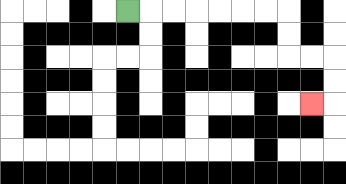{'start': '[5, 0]', 'end': '[13, 4]', 'path_directions': 'R,R,R,R,R,R,R,D,D,R,R,D,D,L', 'path_coordinates': '[[5, 0], [6, 0], [7, 0], [8, 0], [9, 0], [10, 0], [11, 0], [12, 0], [12, 1], [12, 2], [13, 2], [14, 2], [14, 3], [14, 4], [13, 4]]'}